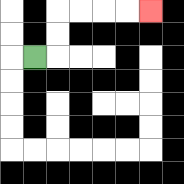{'start': '[1, 2]', 'end': '[6, 0]', 'path_directions': 'R,U,U,R,R,R,R', 'path_coordinates': '[[1, 2], [2, 2], [2, 1], [2, 0], [3, 0], [4, 0], [5, 0], [6, 0]]'}